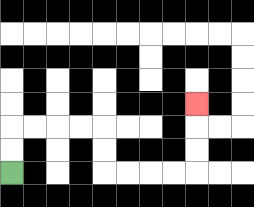{'start': '[0, 7]', 'end': '[8, 4]', 'path_directions': 'U,U,R,R,R,R,D,D,R,R,R,R,U,U,U', 'path_coordinates': '[[0, 7], [0, 6], [0, 5], [1, 5], [2, 5], [3, 5], [4, 5], [4, 6], [4, 7], [5, 7], [6, 7], [7, 7], [8, 7], [8, 6], [8, 5], [8, 4]]'}